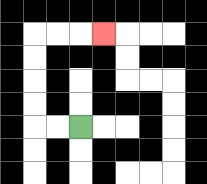{'start': '[3, 5]', 'end': '[4, 1]', 'path_directions': 'L,L,U,U,U,U,R,R,R', 'path_coordinates': '[[3, 5], [2, 5], [1, 5], [1, 4], [1, 3], [1, 2], [1, 1], [2, 1], [3, 1], [4, 1]]'}